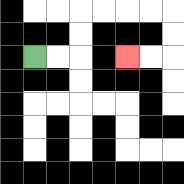{'start': '[1, 2]', 'end': '[5, 2]', 'path_directions': 'R,R,U,U,R,R,R,R,D,D,L,L', 'path_coordinates': '[[1, 2], [2, 2], [3, 2], [3, 1], [3, 0], [4, 0], [5, 0], [6, 0], [7, 0], [7, 1], [7, 2], [6, 2], [5, 2]]'}